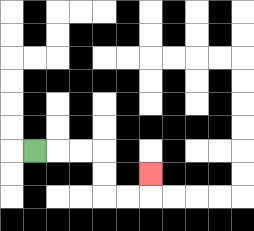{'start': '[1, 6]', 'end': '[6, 7]', 'path_directions': 'R,R,R,D,D,R,R,U', 'path_coordinates': '[[1, 6], [2, 6], [3, 6], [4, 6], [4, 7], [4, 8], [5, 8], [6, 8], [6, 7]]'}